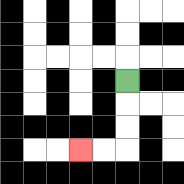{'start': '[5, 3]', 'end': '[3, 6]', 'path_directions': 'D,D,D,L,L', 'path_coordinates': '[[5, 3], [5, 4], [5, 5], [5, 6], [4, 6], [3, 6]]'}